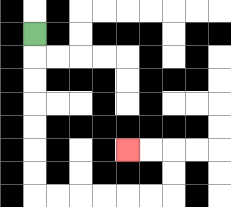{'start': '[1, 1]', 'end': '[5, 6]', 'path_directions': 'D,D,D,D,D,D,D,R,R,R,R,R,R,U,U,L,L', 'path_coordinates': '[[1, 1], [1, 2], [1, 3], [1, 4], [1, 5], [1, 6], [1, 7], [1, 8], [2, 8], [3, 8], [4, 8], [5, 8], [6, 8], [7, 8], [7, 7], [7, 6], [6, 6], [5, 6]]'}